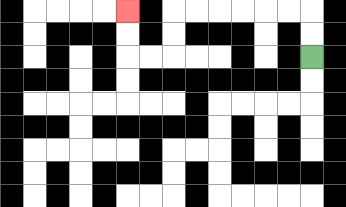{'start': '[13, 2]', 'end': '[5, 0]', 'path_directions': 'U,U,L,L,L,L,L,L,D,D,L,L,U,U', 'path_coordinates': '[[13, 2], [13, 1], [13, 0], [12, 0], [11, 0], [10, 0], [9, 0], [8, 0], [7, 0], [7, 1], [7, 2], [6, 2], [5, 2], [5, 1], [5, 0]]'}